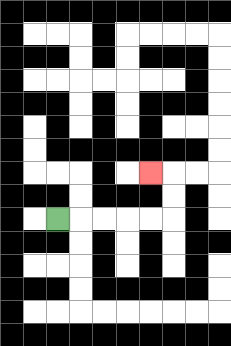{'start': '[2, 9]', 'end': '[6, 7]', 'path_directions': 'R,R,R,R,R,U,U,L', 'path_coordinates': '[[2, 9], [3, 9], [4, 9], [5, 9], [6, 9], [7, 9], [7, 8], [7, 7], [6, 7]]'}